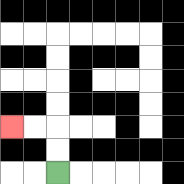{'start': '[2, 7]', 'end': '[0, 5]', 'path_directions': 'U,U,L,L', 'path_coordinates': '[[2, 7], [2, 6], [2, 5], [1, 5], [0, 5]]'}